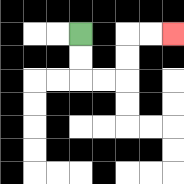{'start': '[3, 1]', 'end': '[7, 1]', 'path_directions': 'D,D,R,R,U,U,R,R', 'path_coordinates': '[[3, 1], [3, 2], [3, 3], [4, 3], [5, 3], [5, 2], [5, 1], [6, 1], [7, 1]]'}